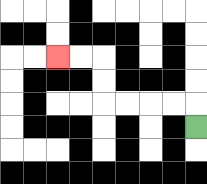{'start': '[8, 5]', 'end': '[2, 2]', 'path_directions': 'U,L,L,L,L,U,U,L,L', 'path_coordinates': '[[8, 5], [8, 4], [7, 4], [6, 4], [5, 4], [4, 4], [4, 3], [4, 2], [3, 2], [2, 2]]'}